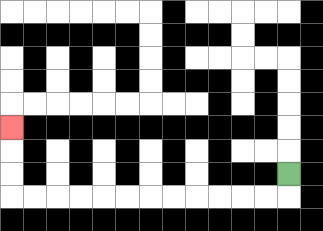{'start': '[12, 7]', 'end': '[0, 5]', 'path_directions': 'D,L,L,L,L,L,L,L,L,L,L,L,L,U,U,U', 'path_coordinates': '[[12, 7], [12, 8], [11, 8], [10, 8], [9, 8], [8, 8], [7, 8], [6, 8], [5, 8], [4, 8], [3, 8], [2, 8], [1, 8], [0, 8], [0, 7], [0, 6], [0, 5]]'}